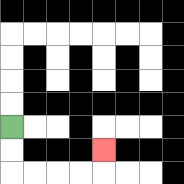{'start': '[0, 5]', 'end': '[4, 6]', 'path_directions': 'D,D,R,R,R,R,U', 'path_coordinates': '[[0, 5], [0, 6], [0, 7], [1, 7], [2, 7], [3, 7], [4, 7], [4, 6]]'}